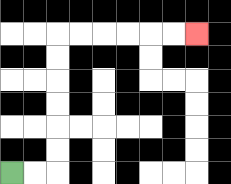{'start': '[0, 7]', 'end': '[8, 1]', 'path_directions': 'R,R,U,U,U,U,U,U,R,R,R,R,R,R', 'path_coordinates': '[[0, 7], [1, 7], [2, 7], [2, 6], [2, 5], [2, 4], [2, 3], [2, 2], [2, 1], [3, 1], [4, 1], [5, 1], [6, 1], [7, 1], [8, 1]]'}